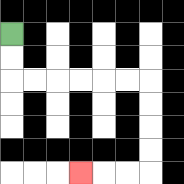{'start': '[0, 1]', 'end': '[3, 7]', 'path_directions': 'D,D,R,R,R,R,R,R,D,D,D,D,L,L,L', 'path_coordinates': '[[0, 1], [0, 2], [0, 3], [1, 3], [2, 3], [3, 3], [4, 3], [5, 3], [6, 3], [6, 4], [6, 5], [6, 6], [6, 7], [5, 7], [4, 7], [3, 7]]'}